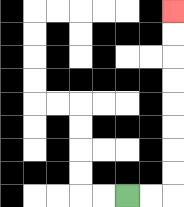{'start': '[5, 8]', 'end': '[7, 0]', 'path_directions': 'R,R,U,U,U,U,U,U,U,U', 'path_coordinates': '[[5, 8], [6, 8], [7, 8], [7, 7], [7, 6], [7, 5], [7, 4], [7, 3], [7, 2], [7, 1], [7, 0]]'}